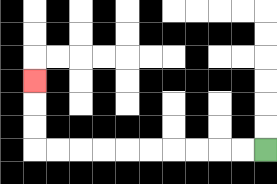{'start': '[11, 6]', 'end': '[1, 3]', 'path_directions': 'L,L,L,L,L,L,L,L,L,L,U,U,U', 'path_coordinates': '[[11, 6], [10, 6], [9, 6], [8, 6], [7, 6], [6, 6], [5, 6], [4, 6], [3, 6], [2, 6], [1, 6], [1, 5], [1, 4], [1, 3]]'}